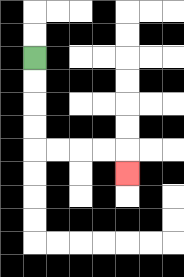{'start': '[1, 2]', 'end': '[5, 7]', 'path_directions': 'D,D,D,D,R,R,R,R,D', 'path_coordinates': '[[1, 2], [1, 3], [1, 4], [1, 5], [1, 6], [2, 6], [3, 6], [4, 6], [5, 6], [5, 7]]'}